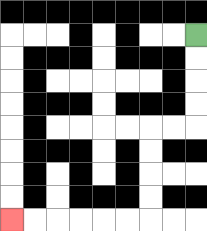{'start': '[8, 1]', 'end': '[0, 9]', 'path_directions': 'D,D,D,D,L,L,D,D,D,D,L,L,L,L,L,L', 'path_coordinates': '[[8, 1], [8, 2], [8, 3], [8, 4], [8, 5], [7, 5], [6, 5], [6, 6], [6, 7], [6, 8], [6, 9], [5, 9], [4, 9], [3, 9], [2, 9], [1, 9], [0, 9]]'}